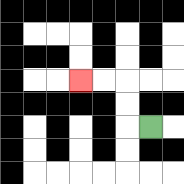{'start': '[6, 5]', 'end': '[3, 3]', 'path_directions': 'L,U,U,L,L', 'path_coordinates': '[[6, 5], [5, 5], [5, 4], [5, 3], [4, 3], [3, 3]]'}